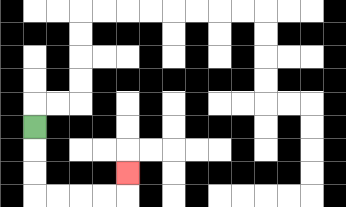{'start': '[1, 5]', 'end': '[5, 7]', 'path_directions': 'D,D,D,R,R,R,R,U', 'path_coordinates': '[[1, 5], [1, 6], [1, 7], [1, 8], [2, 8], [3, 8], [4, 8], [5, 8], [5, 7]]'}